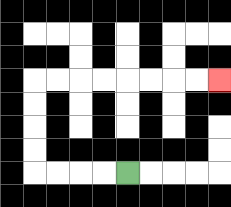{'start': '[5, 7]', 'end': '[9, 3]', 'path_directions': 'L,L,L,L,U,U,U,U,R,R,R,R,R,R,R,R', 'path_coordinates': '[[5, 7], [4, 7], [3, 7], [2, 7], [1, 7], [1, 6], [1, 5], [1, 4], [1, 3], [2, 3], [3, 3], [4, 3], [5, 3], [6, 3], [7, 3], [8, 3], [9, 3]]'}